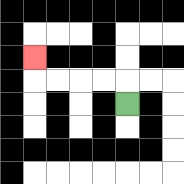{'start': '[5, 4]', 'end': '[1, 2]', 'path_directions': 'U,L,L,L,L,U', 'path_coordinates': '[[5, 4], [5, 3], [4, 3], [3, 3], [2, 3], [1, 3], [1, 2]]'}